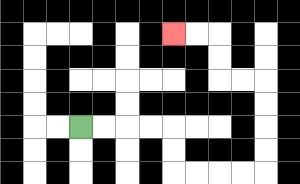{'start': '[3, 5]', 'end': '[7, 1]', 'path_directions': 'R,R,R,R,D,D,R,R,R,R,U,U,U,U,L,L,U,U,L,L', 'path_coordinates': '[[3, 5], [4, 5], [5, 5], [6, 5], [7, 5], [7, 6], [7, 7], [8, 7], [9, 7], [10, 7], [11, 7], [11, 6], [11, 5], [11, 4], [11, 3], [10, 3], [9, 3], [9, 2], [9, 1], [8, 1], [7, 1]]'}